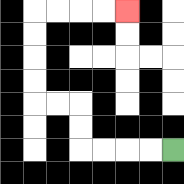{'start': '[7, 6]', 'end': '[5, 0]', 'path_directions': 'L,L,L,L,U,U,L,L,U,U,U,U,R,R,R,R', 'path_coordinates': '[[7, 6], [6, 6], [5, 6], [4, 6], [3, 6], [3, 5], [3, 4], [2, 4], [1, 4], [1, 3], [1, 2], [1, 1], [1, 0], [2, 0], [3, 0], [4, 0], [5, 0]]'}